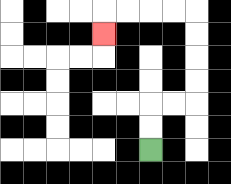{'start': '[6, 6]', 'end': '[4, 1]', 'path_directions': 'U,U,R,R,U,U,U,U,L,L,L,L,D', 'path_coordinates': '[[6, 6], [6, 5], [6, 4], [7, 4], [8, 4], [8, 3], [8, 2], [8, 1], [8, 0], [7, 0], [6, 0], [5, 0], [4, 0], [4, 1]]'}